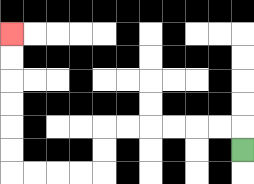{'start': '[10, 6]', 'end': '[0, 1]', 'path_directions': 'U,L,L,L,L,L,L,D,D,L,L,L,L,U,U,U,U,U,U', 'path_coordinates': '[[10, 6], [10, 5], [9, 5], [8, 5], [7, 5], [6, 5], [5, 5], [4, 5], [4, 6], [4, 7], [3, 7], [2, 7], [1, 7], [0, 7], [0, 6], [0, 5], [0, 4], [0, 3], [0, 2], [0, 1]]'}